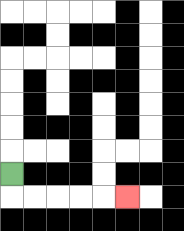{'start': '[0, 7]', 'end': '[5, 8]', 'path_directions': 'D,R,R,R,R,R', 'path_coordinates': '[[0, 7], [0, 8], [1, 8], [2, 8], [3, 8], [4, 8], [5, 8]]'}